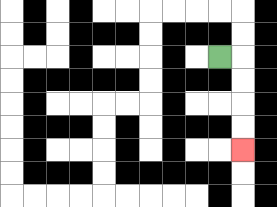{'start': '[9, 2]', 'end': '[10, 6]', 'path_directions': 'R,D,D,D,D', 'path_coordinates': '[[9, 2], [10, 2], [10, 3], [10, 4], [10, 5], [10, 6]]'}